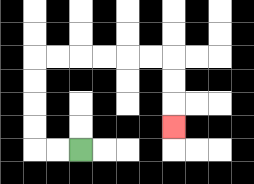{'start': '[3, 6]', 'end': '[7, 5]', 'path_directions': 'L,L,U,U,U,U,R,R,R,R,R,R,D,D,D', 'path_coordinates': '[[3, 6], [2, 6], [1, 6], [1, 5], [1, 4], [1, 3], [1, 2], [2, 2], [3, 2], [4, 2], [5, 2], [6, 2], [7, 2], [7, 3], [7, 4], [7, 5]]'}